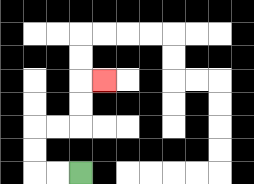{'start': '[3, 7]', 'end': '[4, 3]', 'path_directions': 'L,L,U,U,R,R,U,U,R', 'path_coordinates': '[[3, 7], [2, 7], [1, 7], [1, 6], [1, 5], [2, 5], [3, 5], [3, 4], [3, 3], [4, 3]]'}